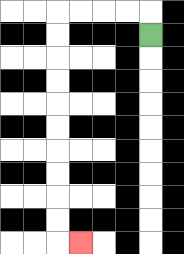{'start': '[6, 1]', 'end': '[3, 10]', 'path_directions': 'U,L,L,L,L,D,D,D,D,D,D,D,D,D,D,R', 'path_coordinates': '[[6, 1], [6, 0], [5, 0], [4, 0], [3, 0], [2, 0], [2, 1], [2, 2], [2, 3], [2, 4], [2, 5], [2, 6], [2, 7], [2, 8], [2, 9], [2, 10], [3, 10]]'}